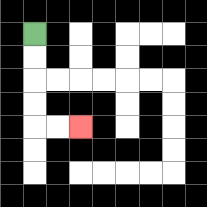{'start': '[1, 1]', 'end': '[3, 5]', 'path_directions': 'D,D,D,D,R,R', 'path_coordinates': '[[1, 1], [1, 2], [1, 3], [1, 4], [1, 5], [2, 5], [3, 5]]'}